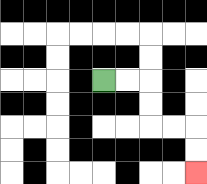{'start': '[4, 3]', 'end': '[8, 7]', 'path_directions': 'R,R,D,D,R,R,D,D', 'path_coordinates': '[[4, 3], [5, 3], [6, 3], [6, 4], [6, 5], [7, 5], [8, 5], [8, 6], [8, 7]]'}